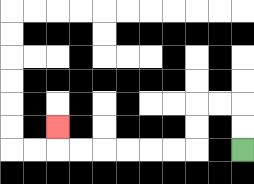{'start': '[10, 6]', 'end': '[2, 5]', 'path_directions': 'U,U,L,L,D,D,L,L,L,L,L,L,U', 'path_coordinates': '[[10, 6], [10, 5], [10, 4], [9, 4], [8, 4], [8, 5], [8, 6], [7, 6], [6, 6], [5, 6], [4, 6], [3, 6], [2, 6], [2, 5]]'}